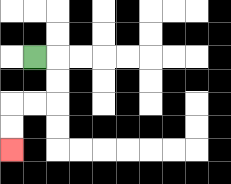{'start': '[1, 2]', 'end': '[0, 6]', 'path_directions': 'R,D,D,L,L,D,D', 'path_coordinates': '[[1, 2], [2, 2], [2, 3], [2, 4], [1, 4], [0, 4], [0, 5], [0, 6]]'}